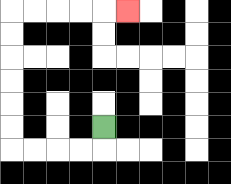{'start': '[4, 5]', 'end': '[5, 0]', 'path_directions': 'D,L,L,L,L,U,U,U,U,U,U,R,R,R,R,R', 'path_coordinates': '[[4, 5], [4, 6], [3, 6], [2, 6], [1, 6], [0, 6], [0, 5], [0, 4], [0, 3], [0, 2], [0, 1], [0, 0], [1, 0], [2, 0], [3, 0], [4, 0], [5, 0]]'}